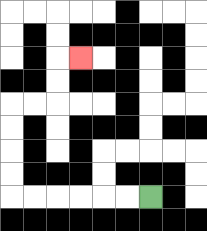{'start': '[6, 8]', 'end': '[3, 2]', 'path_directions': 'L,L,L,L,L,L,U,U,U,U,R,R,U,U,R', 'path_coordinates': '[[6, 8], [5, 8], [4, 8], [3, 8], [2, 8], [1, 8], [0, 8], [0, 7], [0, 6], [0, 5], [0, 4], [1, 4], [2, 4], [2, 3], [2, 2], [3, 2]]'}